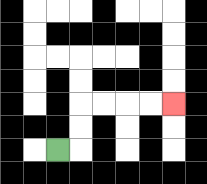{'start': '[2, 6]', 'end': '[7, 4]', 'path_directions': 'R,U,U,R,R,R,R', 'path_coordinates': '[[2, 6], [3, 6], [3, 5], [3, 4], [4, 4], [5, 4], [6, 4], [7, 4]]'}